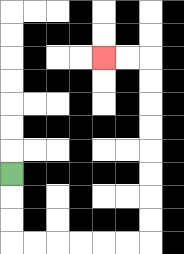{'start': '[0, 7]', 'end': '[4, 2]', 'path_directions': 'D,D,D,R,R,R,R,R,R,U,U,U,U,U,U,U,U,L,L', 'path_coordinates': '[[0, 7], [0, 8], [0, 9], [0, 10], [1, 10], [2, 10], [3, 10], [4, 10], [5, 10], [6, 10], [6, 9], [6, 8], [6, 7], [6, 6], [6, 5], [6, 4], [6, 3], [6, 2], [5, 2], [4, 2]]'}